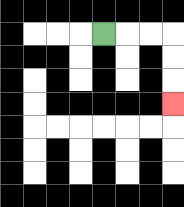{'start': '[4, 1]', 'end': '[7, 4]', 'path_directions': 'R,R,R,D,D,D', 'path_coordinates': '[[4, 1], [5, 1], [6, 1], [7, 1], [7, 2], [7, 3], [7, 4]]'}